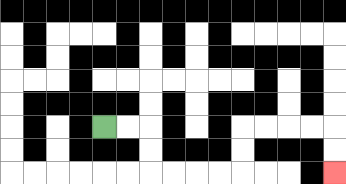{'start': '[4, 5]', 'end': '[14, 7]', 'path_directions': 'R,R,D,D,R,R,R,R,U,U,R,R,R,R,D,D', 'path_coordinates': '[[4, 5], [5, 5], [6, 5], [6, 6], [6, 7], [7, 7], [8, 7], [9, 7], [10, 7], [10, 6], [10, 5], [11, 5], [12, 5], [13, 5], [14, 5], [14, 6], [14, 7]]'}